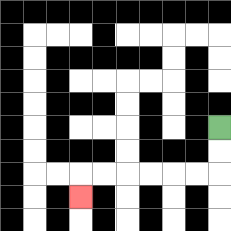{'start': '[9, 5]', 'end': '[3, 8]', 'path_directions': 'D,D,L,L,L,L,L,L,D', 'path_coordinates': '[[9, 5], [9, 6], [9, 7], [8, 7], [7, 7], [6, 7], [5, 7], [4, 7], [3, 7], [3, 8]]'}